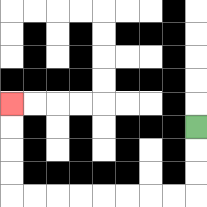{'start': '[8, 5]', 'end': '[0, 4]', 'path_directions': 'D,D,D,L,L,L,L,L,L,L,L,U,U,U,U', 'path_coordinates': '[[8, 5], [8, 6], [8, 7], [8, 8], [7, 8], [6, 8], [5, 8], [4, 8], [3, 8], [2, 8], [1, 8], [0, 8], [0, 7], [0, 6], [0, 5], [0, 4]]'}